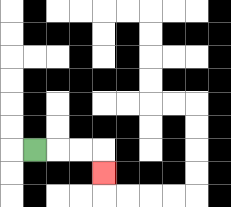{'start': '[1, 6]', 'end': '[4, 7]', 'path_directions': 'R,R,R,D', 'path_coordinates': '[[1, 6], [2, 6], [3, 6], [4, 6], [4, 7]]'}